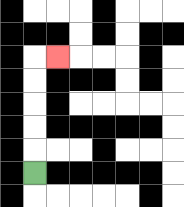{'start': '[1, 7]', 'end': '[2, 2]', 'path_directions': 'U,U,U,U,U,R', 'path_coordinates': '[[1, 7], [1, 6], [1, 5], [1, 4], [1, 3], [1, 2], [2, 2]]'}